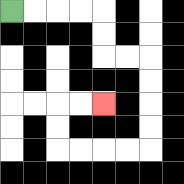{'start': '[0, 0]', 'end': '[4, 4]', 'path_directions': 'R,R,R,R,D,D,R,R,D,D,D,D,L,L,L,L,U,U,R,R', 'path_coordinates': '[[0, 0], [1, 0], [2, 0], [3, 0], [4, 0], [4, 1], [4, 2], [5, 2], [6, 2], [6, 3], [6, 4], [6, 5], [6, 6], [5, 6], [4, 6], [3, 6], [2, 6], [2, 5], [2, 4], [3, 4], [4, 4]]'}